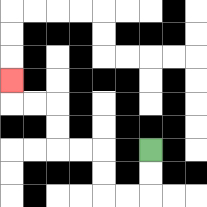{'start': '[6, 6]', 'end': '[0, 3]', 'path_directions': 'D,D,L,L,U,U,L,L,U,U,L,L,U', 'path_coordinates': '[[6, 6], [6, 7], [6, 8], [5, 8], [4, 8], [4, 7], [4, 6], [3, 6], [2, 6], [2, 5], [2, 4], [1, 4], [0, 4], [0, 3]]'}